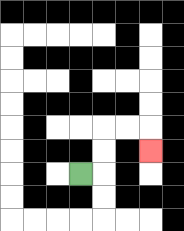{'start': '[3, 7]', 'end': '[6, 6]', 'path_directions': 'R,U,U,R,R,D', 'path_coordinates': '[[3, 7], [4, 7], [4, 6], [4, 5], [5, 5], [6, 5], [6, 6]]'}